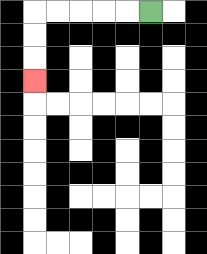{'start': '[6, 0]', 'end': '[1, 3]', 'path_directions': 'L,L,L,L,L,D,D,D', 'path_coordinates': '[[6, 0], [5, 0], [4, 0], [3, 0], [2, 0], [1, 0], [1, 1], [1, 2], [1, 3]]'}